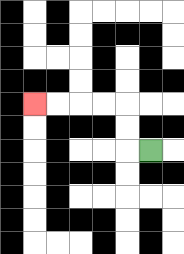{'start': '[6, 6]', 'end': '[1, 4]', 'path_directions': 'L,U,U,L,L,L,L', 'path_coordinates': '[[6, 6], [5, 6], [5, 5], [5, 4], [4, 4], [3, 4], [2, 4], [1, 4]]'}